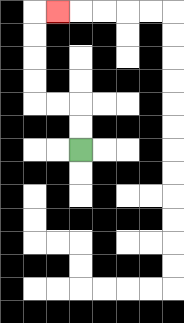{'start': '[3, 6]', 'end': '[2, 0]', 'path_directions': 'U,U,L,L,U,U,U,U,R', 'path_coordinates': '[[3, 6], [3, 5], [3, 4], [2, 4], [1, 4], [1, 3], [1, 2], [1, 1], [1, 0], [2, 0]]'}